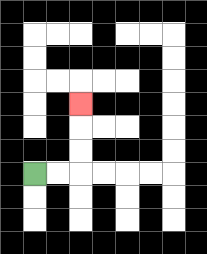{'start': '[1, 7]', 'end': '[3, 4]', 'path_directions': 'R,R,U,U,U', 'path_coordinates': '[[1, 7], [2, 7], [3, 7], [3, 6], [3, 5], [3, 4]]'}